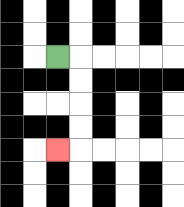{'start': '[2, 2]', 'end': '[2, 6]', 'path_directions': 'R,D,D,D,D,L', 'path_coordinates': '[[2, 2], [3, 2], [3, 3], [3, 4], [3, 5], [3, 6], [2, 6]]'}